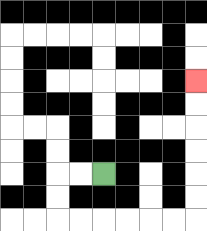{'start': '[4, 7]', 'end': '[8, 3]', 'path_directions': 'L,L,D,D,R,R,R,R,R,R,U,U,U,U,U,U', 'path_coordinates': '[[4, 7], [3, 7], [2, 7], [2, 8], [2, 9], [3, 9], [4, 9], [5, 9], [6, 9], [7, 9], [8, 9], [8, 8], [8, 7], [8, 6], [8, 5], [8, 4], [8, 3]]'}